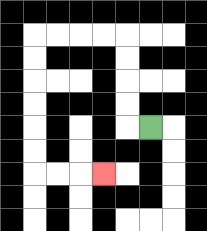{'start': '[6, 5]', 'end': '[4, 7]', 'path_directions': 'L,U,U,U,U,L,L,L,L,D,D,D,D,D,D,R,R,R', 'path_coordinates': '[[6, 5], [5, 5], [5, 4], [5, 3], [5, 2], [5, 1], [4, 1], [3, 1], [2, 1], [1, 1], [1, 2], [1, 3], [1, 4], [1, 5], [1, 6], [1, 7], [2, 7], [3, 7], [4, 7]]'}